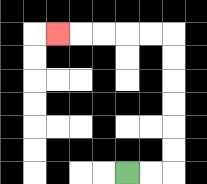{'start': '[5, 7]', 'end': '[2, 1]', 'path_directions': 'R,R,U,U,U,U,U,U,L,L,L,L,L', 'path_coordinates': '[[5, 7], [6, 7], [7, 7], [7, 6], [7, 5], [7, 4], [7, 3], [7, 2], [7, 1], [6, 1], [5, 1], [4, 1], [3, 1], [2, 1]]'}